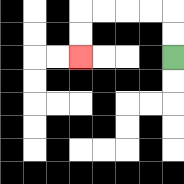{'start': '[7, 2]', 'end': '[3, 2]', 'path_directions': 'U,U,L,L,L,L,D,D', 'path_coordinates': '[[7, 2], [7, 1], [7, 0], [6, 0], [5, 0], [4, 0], [3, 0], [3, 1], [3, 2]]'}